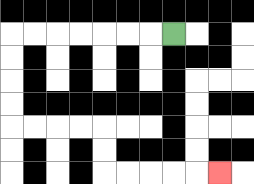{'start': '[7, 1]', 'end': '[9, 7]', 'path_directions': 'L,L,L,L,L,L,L,D,D,D,D,R,R,R,R,D,D,R,R,R,R,R', 'path_coordinates': '[[7, 1], [6, 1], [5, 1], [4, 1], [3, 1], [2, 1], [1, 1], [0, 1], [0, 2], [0, 3], [0, 4], [0, 5], [1, 5], [2, 5], [3, 5], [4, 5], [4, 6], [4, 7], [5, 7], [6, 7], [7, 7], [8, 7], [9, 7]]'}